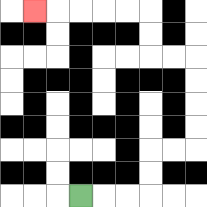{'start': '[3, 8]', 'end': '[1, 0]', 'path_directions': 'R,R,R,U,U,R,R,U,U,U,U,L,L,U,U,L,L,L,L,L', 'path_coordinates': '[[3, 8], [4, 8], [5, 8], [6, 8], [6, 7], [6, 6], [7, 6], [8, 6], [8, 5], [8, 4], [8, 3], [8, 2], [7, 2], [6, 2], [6, 1], [6, 0], [5, 0], [4, 0], [3, 0], [2, 0], [1, 0]]'}